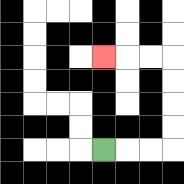{'start': '[4, 6]', 'end': '[4, 2]', 'path_directions': 'R,R,R,U,U,U,U,L,L,L', 'path_coordinates': '[[4, 6], [5, 6], [6, 6], [7, 6], [7, 5], [7, 4], [7, 3], [7, 2], [6, 2], [5, 2], [4, 2]]'}